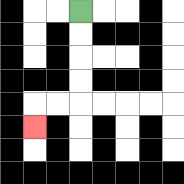{'start': '[3, 0]', 'end': '[1, 5]', 'path_directions': 'D,D,D,D,L,L,D', 'path_coordinates': '[[3, 0], [3, 1], [3, 2], [3, 3], [3, 4], [2, 4], [1, 4], [1, 5]]'}